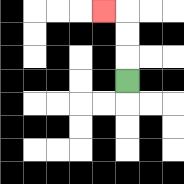{'start': '[5, 3]', 'end': '[4, 0]', 'path_directions': 'U,U,U,L', 'path_coordinates': '[[5, 3], [5, 2], [5, 1], [5, 0], [4, 0]]'}